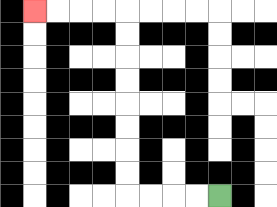{'start': '[9, 8]', 'end': '[1, 0]', 'path_directions': 'L,L,L,L,U,U,U,U,U,U,U,U,L,L,L,L', 'path_coordinates': '[[9, 8], [8, 8], [7, 8], [6, 8], [5, 8], [5, 7], [5, 6], [5, 5], [5, 4], [5, 3], [5, 2], [5, 1], [5, 0], [4, 0], [3, 0], [2, 0], [1, 0]]'}